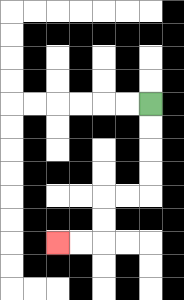{'start': '[6, 4]', 'end': '[2, 10]', 'path_directions': 'D,D,D,D,L,L,D,D,L,L', 'path_coordinates': '[[6, 4], [6, 5], [6, 6], [6, 7], [6, 8], [5, 8], [4, 8], [4, 9], [4, 10], [3, 10], [2, 10]]'}